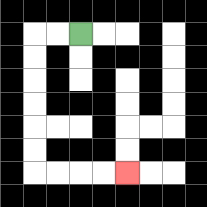{'start': '[3, 1]', 'end': '[5, 7]', 'path_directions': 'L,L,D,D,D,D,D,D,R,R,R,R', 'path_coordinates': '[[3, 1], [2, 1], [1, 1], [1, 2], [1, 3], [1, 4], [1, 5], [1, 6], [1, 7], [2, 7], [3, 7], [4, 7], [5, 7]]'}